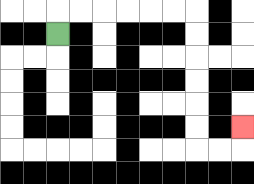{'start': '[2, 1]', 'end': '[10, 5]', 'path_directions': 'U,R,R,R,R,R,R,D,D,D,D,D,D,R,R,U', 'path_coordinates': '[[2, 1], [2, 0], [3, 0], [4, 0], [5, 0], [6, 0], [7, 0], [8, 0], [8, 1], [8, 2], [8, 3], [8, 4], [8, 5], [8, 6], [9, 6], [10, 6], [10, 5]]'}